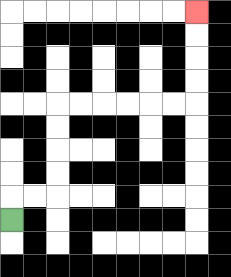{'start': '[0, 9]', 'end': '[8, 0]', 'path_directions': 'U,R,R,U,U,U,U,R,R,R,R,R,R,U,U,U,U', 'path_coordinates': '[[0, 9], [0, 8], [1, 8], [2, 8], [2, 7], [2, 6], [2, 5], [2, 4], [3, 4], [4, 4], [5, 4], [6, 4], [7, 4], [8, 4], [8, 3], [8, 2], [8, 1], [8, 0]]'}